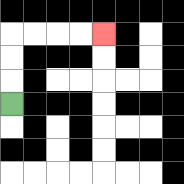{'start': '[0, 4]', 'end': '[4, 1]', 'path_directions': 'U,U,U,R,R,R,R', 'path_coordinates': '[[0, 4], [0, 3], [0, 2], [0, 1], [1, 1], [2, 1], [3, 1], [4, 1]]'}